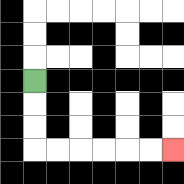{'start': '[1, 3]', 'end': '[7, 6]', 'path_directions': 'D,D,D,R,R,R,R,R,R', 'path_coordinates': '[[1, 3], [1, 4], [1, 5], [1, 6], [2, 6], [3, 6], [4, 6], [5, 6], [6, 6], [7, 6]]'}